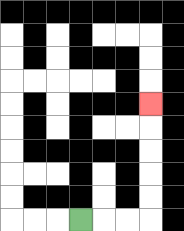{'start': '[3, 9]', 'end': '[6, 4]', 'path_directions': 'R,R,R,U,U,U,U,U', 'path_coordinates': '[[3, 9], [4, 9], [5, 9], [6, 9], [6, 8], [6, 7], [6, 6], [6, 5], [6, 4]]'}